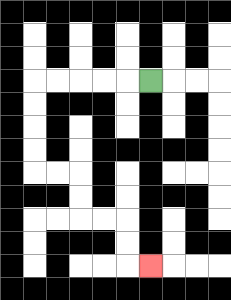{'start': '[6, 3]', 'end': '[6, 11]', 'path_directions': 'L,L,L,L,L,D,D,D,D,R,R,D,D,R,R,D,D,R', 'path_coordinates': '[[6, 3], [5, 3], [4, 3], [3, 3], [2, 3], [1, 3], [1, 4], [1, 5], [1, 6], [1, 7], [2, 7], [3, 7], [3, 8], [3, 9], [4, 9], [5, 9], [5, 10], [5, 11], [6, 11]]'}